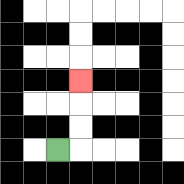{'start': '[2, 6]', 'end': '[3, 3]', 'path_directions': 'R,U,U,U', 'path_coordinates': '[[2, 6], [3, 6], [3, 5], [3, 4], [3, 3]]'}